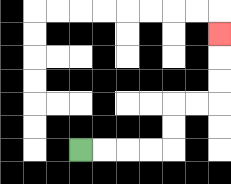{'start': '[3, 6]', 'end': '[9, 1]', 'path_directions': 'R,R,R,R,U,U,R,R,U,U,U', 'path_coordinates': '[[3, 6], [4, 6], [5, 6], [6, 6], [7, 6], [7, 5], [7, 4], [8, 4], [9, 4], [9, 3], [9, 2], [9, 1]]'}